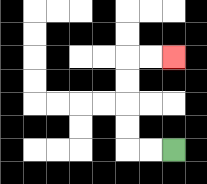{'start': '[7, 6]', 'end': '[7, 2]', 'path_directions': 'L,L,U,U,U,U,R,R', 'path_coordinates': '[[7, 6], [6, 6], [5, 6], [5, 5], [5, 4], [5, 3], [5, 2], [6, 2], [7, 2]]'}